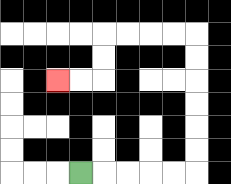{'start': '[3, 7]', 'end': '[2, 3]', 'path_directions': 'R,R,R,R,R,U,U,U,U,U,U,L,L,L,L,D,D,L,L', 'path_coordinates': '[[3, 7], [4, 7], [5, 7], [6, 7], [7, 7], [8, 7], [8, 6], [8, 5], [8, 4], [8, 3], [8, 2], [8, 1], [7, 1], [6, 1], [5, 1], [4, 1], [4, 2], [4, 3], [3, 3], [2, 3]]'}